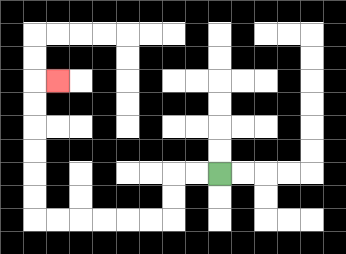{'start': '[9, 7]', 'end': '[2, 3]', 'path_directions': 'L,L,D,D,L,L,L,L,L,L,U,U,U,U,U,U,R', 'path_coordinates': '[[9, 7], [8, 7], [7, 7], [7, 8], [7, 9], [6, 9], [5, 9], [4, 9], [3, 9], [2, 9], [1, 9], [1, 8], [1, 7], [1, 6], [1, 5], [1, 4], [1, 3], [2, 3]]'}